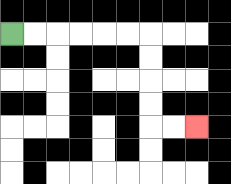{'start': '[0, 1]', 'end': '[8, 5]', 'path_directions': 'R,R,R,R,R,R,D,D,D,D,R,R', 'path_coordinates': '[[0, 1], [1, 1], [2, 1], [3, 1], [4, 1], [5, 1], [6, 1], [6, 2], [6, 3], [6, 4], [6, 5], [7, 5], [8, 5]]'}